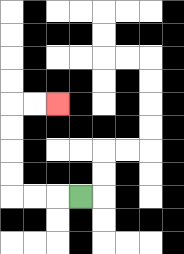{'start': '[3, 8]', 'end': '[2, 4]', 'path_directions': 'L,L,L,U,U,U,U,R,R', 'path_coordinates': '[[3, 8], [2, 8], [1, 8], [0, 8], [0, 7], [0, 6], [0, 5], [0, 4], [1, 4], [2, 4]]'}